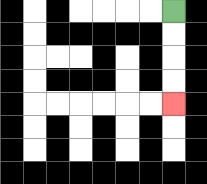{'start': '[7, 0]', 'end': '[7, 4]', 'path_directions': 'D,D,D,D', 'path_coordinates': '[[7, 0], [7, 1], [7, 2], [7, 3], [7, 4]]'}